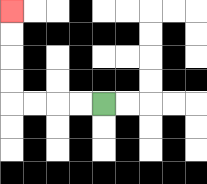{'start': '[4, 4]', 'end': '[0, 0]', 'path_directions': 'L,L,L,L,U,U,U,U', 'path_coordinates': '[[4, 4], [3, 4], [2, 4], [1, 4], [0, 4], [0, 3], [0, 2], [0, 1], [0, 0]]'}